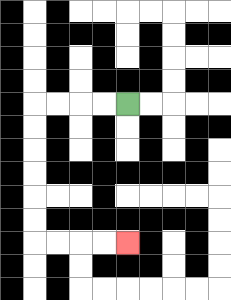{'start': '[5, 4]', 'end': '[5, 10]', 'path_directions': 'L,L,L,L,D,D,D,D,D,D,R,R,R,R', 'path_coordinates': '[[5, 4], [4, 4], [3, 4], [2, 4], [1, 4], [1, 5], [1, 6], [1, 7], [1, 8], [1, 9], [1, 10], [2, 10], [3, 10], [4, 10], [5, 10]]'}